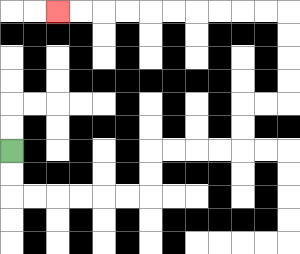{'start': '[0, 6]', 'end': '[2, 0]', 'path_directions': 'D,D,R,R,R,R,R,R,U,U,R,R,R,R,U,U,R,R,U,U,U,U,L,L,L,L,L,L,L,L,L,L', 'path_coordinates': '[[0, 6], [0, 7], [0, 8], [1, 8], [2, 8], [3, 8], [4, 8], [5, 8], [6, 8], [6, 7], [6, 6], [7, 6], [8, 6], [9, 6], [10, 6], [10, 5], [10, 4], [11, 4], [12, 4], [12, 3], [12, 2], [12, 1], [12, 0], [11, 0], [10, 0], [9, 0], [8, 0], [7, 0], [6, 0], [5, 0], [4, 0], [3, 0], [2, 0]]'}